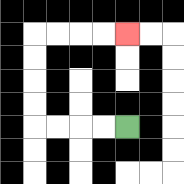{'start': '[5, 5]', 'end': '[5, 1]', 'path_directions': 'L,L,L,L,U,U,U,U,R,R,R,R', 'path_coordinates': '[[5, 5], [4, 5], [3, 5], [2, 5], [1, 5], [1, 4], [1, 3], [1, 2], [1, 1], [2, 1], [3, 1], [4, 1], [5, 1]]'}